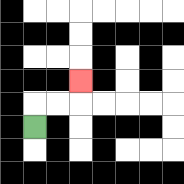{'start': '[1, 5]', 'end': '[3, 3]', 'path_directions': 'U,R,R,U', 'path_coordinates': '[[1, 5], [1, 4], [2, 4], [3, 4], [3, 3]]'}